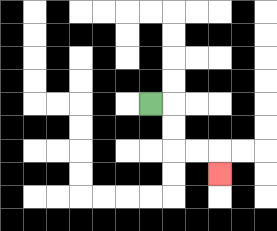{'start': '[6, 4]', 'end': '[9, 7]', 'path_directions': 'R,D,D,R,R,D', 'path_coordinates': '[[6, 4], [7, 4], [7, 5], [7, 6], [8, 6], [9, 6], [9, 7]]'}